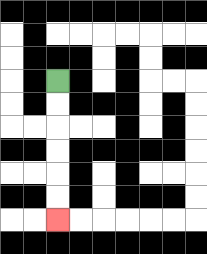{'start': '[2, 3]', 'end': '[2, 9]', 'path_directions': 'D,D,D,D,D,D', 'path_coordinates': '[[2, 3], [2, 4], [2, 5], [2, 6], [2, 7], [2, 8], [2, 9]]'}